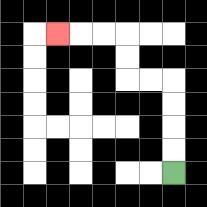{'start': '[7, 7]', 'end': '[2, 1]', 'path_directions': 'U,U,U,U,L,L,U,U,L,L,L', 'path_coordinates': '[[7, 7], [7, 6], [7, 5], [7, 4], [7, 3], [6, 3], [5, 3], [5, 2], [5, 1], [4, 1], [3, 1], [2, 1]]'}